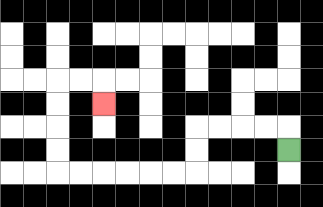{'start': '[12, 6]', 'end': '[4, 4]', 'path_directions': 'U,L,L,L,L,D,D,L,L,L,L,L,L,U,U,U,U,R,R,D', 'path_coordinates': '[[12, 6], [12, 5], [11, 5], [10, 5], [9, 5], [8, 5], [8, 6], [8, 7], [7, 7], [6, 7], [5, 7], [4, 7], [3, 7], [2, 7], [2, 6], [2, 5], [2, 4], [2, 3], [3, 3], [4, 3], [4, 4]]'}